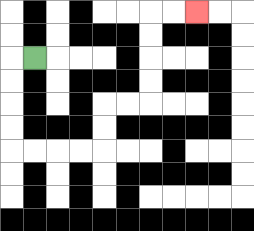{'start': '[1, 2]', 'end': '[8, 0]', 'path_directions': 'L,D,D,D,D,R,R,R,R,U,U,R,R,U,U,U,U,R,R', 'path_coordinates': '[[1, 2], [0, 2], [0, 3], [0, 4], [0, 5], [0, 6], [1, 6], [2, 6], [3, 6], [4, 6], [4, 5], [4, 4], [5, 4], [6, 4], [6, 3], [6, 2], [6, 1], [6, 0], [7, 0], [8, 0]]'}